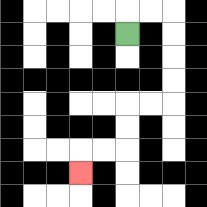{'start': '[5, 1]', 'end': '[3, 7]', 'path_directions': 'U,R,R,D,D,D,D,L,L,D,D,L,L,D', 'path_coordinates': '[[5, 1], [5, 0], [6, 0], [7, 0], [7, 1], [7, 2], [7, 3], [7, 4], [6, 4], [5, 4], [5, 5], [5, 6], [4, 6], [3, 6], [3, 7]]'}